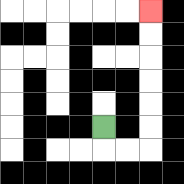{'start': '[4, 5]', 'end': '[6, 0]', 'path_directions': 'D,R,R,U,U,U,U,U,U', 'path_coordinates': '[[4, 5], [4, 6], [5, 6], [6, 6], [6, 5], [6, 4], [6, 3], [6, 2], [6, 1], [6, 0]]'}